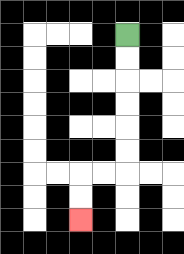{'start': '[5, 1]', 'end': '[3, 9]', 'path_directions': 'D,D,D,D,D,D,L,L,D,D', 'path_coordinates': '[[5, 1], [5, 2], [5, 3], [5, 4], [5, 5], [5, 6], [5, 7], [4, 7], [3, 7], [3, 8], [3, 9]]'}